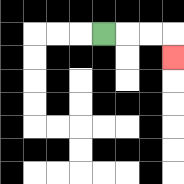{'start': '[4, 1]', 'end': '[7, 2]', 'path_directions': 'R,R,R,D', 'path_coordinates': '[[4, 1], [5, 1], [6, 1], [7, 1], [7, 2]]'}